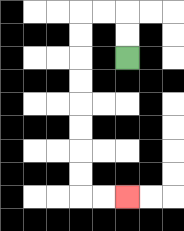{'start': '[5, 2]', 'end': '[5, 8]', 'path_directions': 'U,U,L,L,D,D,D,D,D,D,D,D,R,R', 'path_coordinates': '[[5, 2], [5, 1], [5, 0], [4, 0], [3, 0], [3, 1], [3, 2], [3, 3], [3, 4], [3, 5], [3, 6], [3, 7], [3, 8], [4, 8], [5, 8]]'}